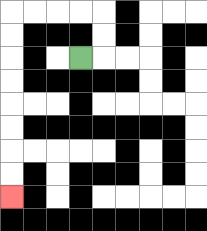{'start': '[3, 2]', 'end': '[0, 8]', 'path_directions': 'R,U,U,L,L,L,L,D,D,D,D,D,D,D,D', 'path_coordinates': '[[3, 2], [4, 2], [4, 1], [4, 0], [3, 0], [2, 0], [1, 0], [0, 0], [0, 1], [0, 2], [0, 3], [0, 4], [0, 5], [0, 6], [0, 7], [0, 8]]'}